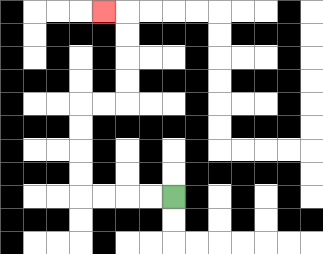{'start': '[7, 8]', 'end': '[4, 0]', 'path_directions': 'L,L,L,L,U,U,U,U,R,R,U,U,U,U,L', 'path_coordinates': '[[7, 8], [6, 8], [5, 8], [4, 8], [3, 8], [3, 7], [3, 6], [3, 5], [3, 4], [4, 4], [5, 4], [5, 3], [5, 2], [5, 1], [5, 0], [4, 0]]'}